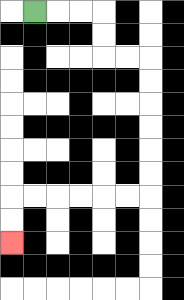{'start': '[1, 0]', 'end': '[0, 10]', 'path_directions': 'R,R,R,D,D,R,R,D,D,D,D,D,D,L,L,L,L,L,L,D,D', 'path_coordinates': '[[1, 0], [2, 0], [3, 0], [4, 0], [4, 1], [4, 2], [5, 2], [6, 2], [6, 3], [6, 4], [6, 5], [6, 6], [6, 7], [6, 8], [5, 8], [4, 8], [3, 8], [2, 8], [1, 8], [0, 8], [0, 9], [0, 10]]'}